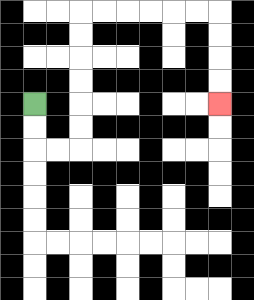{'start': '[1, 4]', 'end': '[9, 4]', 'path_directions': 'D,D,R,R,U,U,U,U,U,U,R,R,R,R,R,R,D,D,D,D', 'path_coordinates': '[[1, 4], [1, 5], [1, 6], [2, 6], [3, 6], [3, 5], [3, 4], [3, 3], [3, 2], [3, 1], [3, 0], [4, 0], [5, 0], [6, 0], [7, 0], [8, 0], [9, 0], [9, 1], [9, 2], [9, 3], [9, 4]]'}